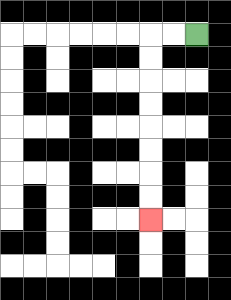{'start': '[8, 1]', 'end': '[6, 9]', 'path_directions': 'L,L,D,D,D,D,D,D,D,D', 'path_coordinates': '[[8, 1], [7, 1], [6, 1], [6, 2], [6, 3], [6, 4], [6, 5], [6, 6], [6, 7], [6, 8], [6, 9]]'}